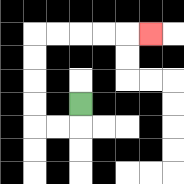{'start': '[3, 4]', 'end': '[6, 1]', 'path_directions': 'D,L,L,U,U,U,U,R,R,R,R,R', 'path_coordinates': '[[3, 4], [3, 5], [2, 5], [1, 5], [1, 4], [1, 3], [1, 2], [1, 1], [2, 1], [3, 1], [4, 1], [5, 1], [6, 1]]'}